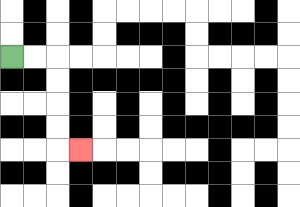{'start': '[0, 2]', 'end': '[3, 6]', 'path_directions': 'R,R,D,D,D,D,R', 'path_coordinates': '[[0, 2], [1, 2], [2, 2], [2, 3], [2, 4], [2, 5], [2, 6], [3, 6]]'}